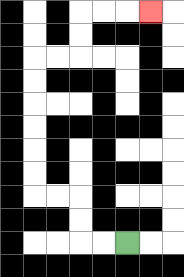{'start': '[5, 10]', 'end': '[6, 0]', 'path_directions': 'L,L,U,U,L,L,U,U,U,U,U,U,R,R,U,U,R,R,R', 'path_coordinates': '[[5, 10], [4, 10], [3, 10], [3, 9], [3, 8], [2, 8], [1, 8], [1, 7], [1, 6], [1, 5], [1, 4], [1, 3], [1, 2], [2, 2], [3, 2], [3, 1], [3, 0], [4, 0], [5, 0], [6, 0]]'}